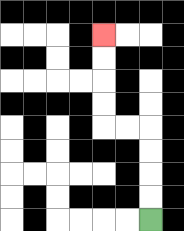{'start': '[6, 9]', 'end': '[4, 1]', 'path_directions': 'U,U,U,U,L,L,U,U,U,U', 'path_coordinates': '[[6, 9], [6, 8], [6, 7], [6, 6], [6, 5], [5, 5], [4, 5], [4, 4], [4, 3], [4, 2], [4, 1]]'}